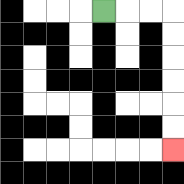{'start': '[4, 0]', 'end': '[7, 6]', 'path_directions': 'R,R,R,D,D,D,D,D,D', 'path_coordinates': '[[4, 0], [5, 0], [6, 0], [7, 0], [7, 1], [7, 2], [7, 3], [7, 4], [7, 5], [7, 6]]'}